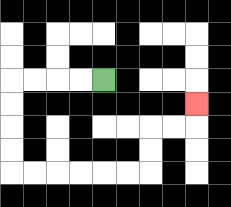{'start': '[4, 3]', 'end': '[8, 4]', 'path_directions': 'L,L,L,L,D,D,D,D,R,R,R,R,R,R,U,U,R,R,U', 'path_coordinates': '[[4, 3], [3, 3], [2, 3], [1, 3], [0, 3], [0, 4], [0, 5], [0, 6], [0, 7], [1, 7], [2, 7], [3, 7], [4, 7], [5, 7], [6, 7], [6, 6], [6, 5], [7, 5], [8, 5], [8, 4]]'}